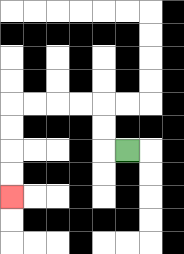{'start': '[5, 6]', 'end': '[0, 8]', 'path_directions': 'L,U,U,L,L,L,L,D,D,D,D', 'path_coordinates': '[[5, 6], [4, 6], [4, 5], [4, 4], [3, 4], [2, 4], [1, 4], [0, 4], [0, 5], [0, 6], [0, 7], [0, 8]]'}